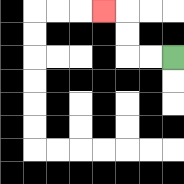{'start': '[7, 2]', 'end': '[4, 0]', 'path_directions': 'L,L,U,U,L', 'path_coordinates': '[[7, 2], [6, 2], [5, 2], [5, 1], [5, 0], [4, 0]]'}